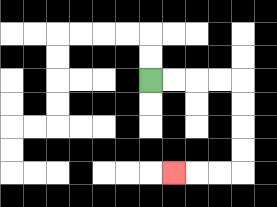{'start': '[6, 3]', 'end': '[7, 7]', 'path_directions': 'R,R,R,R,D,D,D,D,L,L,L', 'path_coordinates': '[[6, 3], [7, 3], [8, 3], [9, 3], [10, 3], [10, 4], [10, 5], [10, 6], [10, 7], [9, 7], [8, 7], [7, 7]]'}